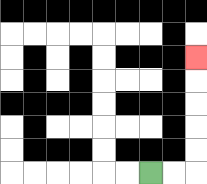{'start': '[6, 7]', 'end': '[8, 2]', 'path_directions': 'R,R,U,U,U,U,U', 'path_coordinates': '[[6, 7], [7, 7], [8, 7], [8, 6], [8, 5], [8, 4], [8, 3], [8, 2]]'}